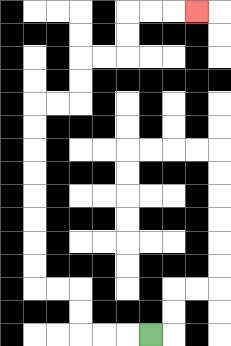{'start': '[6, 14]', 'end': '[8, 0]', 'path_directions': 'L,L,L,U,U,L,L,U,U,U,U,U,U,U,U,R,R,U,U,R,R,U,U,R,R,R', 'path_coordinates': '[[6, 14], [5, 14], [4, 14], [3, 14], [3, 13], [3, 12], [2, 12], [1, 12], [1, 11], [1, 10], [1, 9], [1, 8], [1, 7], [1, 6], [1, 5], [1, 4], [2, 4], [3, 4], [3, 3], [3, 2], [4, 2], [5, 2], [5, 1], [5, 0], [6, 0], [7, 0], [8, 0]]'}